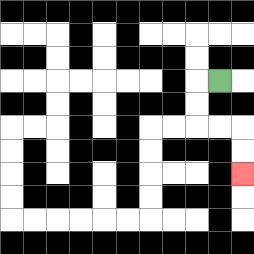{'start': '[9, 3]', 'end': '[10, 7]', 'path_directions': 'L,D,D,R,R,D,D', 'path_coordinates': '[[9, 3], [8, 3], [8, 4], [8, 5], [9, 5], [10, 5], [10, 6], [10, 7]]'}